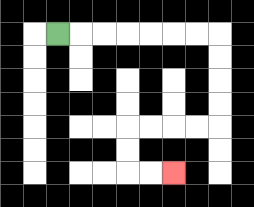{'start': '[2, 1]', 'end': '[7, 7]', 'path_directions': 'R,R,R,R,R,R,R,D,D,D,D,L,L,L,L,D,D,R,R', 'path_coordinates': '[[2, 1], [3, 1], [4, 1], [5, 1], [6, 1], [7, 1], [8, 1], [9, 1], [9, 2], [9, 3], [9, 4], [9, 5], [8, 5], [7, 5], [6, 5], [5, 5], [5, 6], [5, 7], [6, 7], [7, 7]]'}